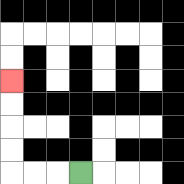{'start': '[3, 7]', 'end': '[0, 3]', 'path_directions': 'L,L,L,U,U,U,U', 'path_coordinates': '[[3, 7], [2, 7], [1, 7], [0, 7], [0, 6], [0, 5], [0, 4], [0, 3]]'}